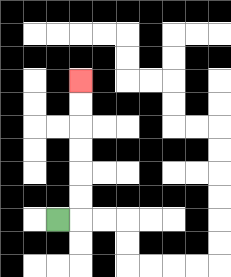{'start': '[2, 9]', 'end': '[3, 3]', 'path_directions': 'R,U,U,U,U,U,U', 'path_coordinates': '[[2, 9], [3, 9], [3, 8], [3, 7], [3, 6], [3, 5], [3, 4], [3, 3]]'}